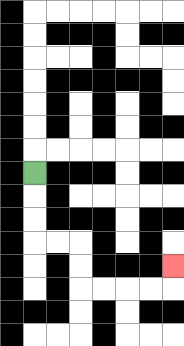{'start': '[1, 7]', 'end': '[7, 11]', 'path_directions': 'D,D,D,R,R,D,D,R,R,R,R,U', 'path_coordinates': '[[1, 7], [1, 8], [1, 9], [1, 10], [2, 10], [3, 10], [3, 11], [3, 12], [4, 12], [5, 12], [6, 12], [7, 12], [7, 11]]'}